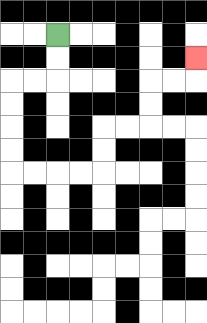{'start': '[2, 1]', 'end': '[8, 2]', 'path_directions': 'D,D,L,L,D,D,D,D,R,R,R,R,U,U,R,R,U,U,R,R,U', 'path_coordinates': '[[2, 1], [2, 2], [2, 3], [1, 3], [0, 3], [0, 4], [0, 5], [0, 6], [0, 7], [1, 7], [2, 7], [3, 7], [4, 7], [4, 6], [4, 5], [5, 5], [6, 5], [6, 4], [6, 3], [7, 3], [8, 3], [8, 2]]'}